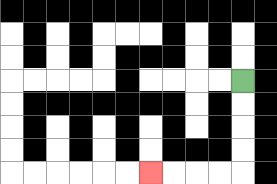{'start': '[10, 3]', 'end': '[6, 7]', 'path_directions': 'D,D,D,D,L,L,L,L', 'path_coordinates': '[[10, 3], [10, 4], [10, 5], [10, 6], [10, 7], [9, 7], [8, 7], [7, 7], [6, 7]]'}